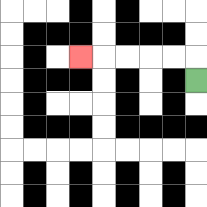{'start': '[8, 3]', 'end': '[3, 2]', 'path_directions': 'U,L,L,L,L,L', 'path_coordinates': '[[8, 3], [8, 2], [7, 2], [6, 2], [5, 2], [4, 2], [3, 2]]'}